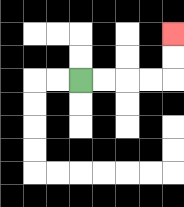{'start': '[3, 3]', 'end': '[7, 1]', 'path_directions': 'R,R,R,R,U,U', 'path_coordinates': '[[3, 3], [4, 3], [5, 3], [6, 3], [7, 3], [7, 2], [7, 1]]'}